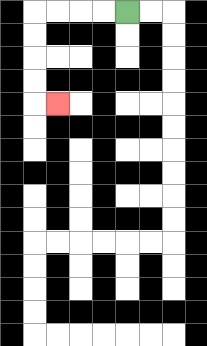{'start': '[5, 0]', 'end': '[2, 4]', 'path_directions': 'L,L,L,L,D,D,D,D,R', 'path_coordinates': '[[5, 0], [4, 0], [3, 0], [2, 0], [1, 0], [1, 1], [1, 2], [1, 3], [1, 4], [2, 4]]'}